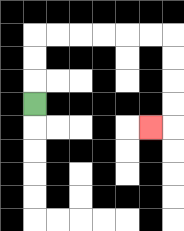{'start': '[1, 4]', 'end': '[6, 5]', 'path_directions': 'U,U,U,R,R,R,R,R,R,D,D,D,D,L', 'path_coordinates': '[[1, 4], [1, 3], [1, 2], [1, 1], [2, 1], [3, 1], [4, 1], [5, 1], [6, 1], [7, 1], [7, 2], [7, 3], [7, 4], [7, 5], [6, 5]]'}